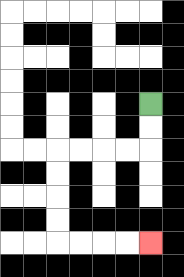{'start': '[6, 4]', 'end': '[6, 10]', 'path_directions': 'D,D,L,L,L,L,D,D,D,D,R,R,R,R', 'path_coordinates': '[[6, 4], [6, 5], [6, 6], [5, 6], [4, 6], [3, 6], [2, 6], [2, 7], [2, 8], [2, 9], [2, 10], [3, 10], [4, 10], [5, 10], [6, 10]]'}